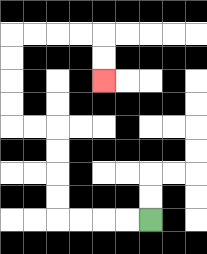{'start': '[6, 9]', 'end': '[4, 3]', 'path_directions': 'L,L,L,L,U,U,U,U,L,L,U,U,U,U,R,R,R,R,D,D', 'path_coordinates': '[[6, 9], [5, 9], [4, 9], [3, 9], [2, 9], [2, 8], [2, 7], [2, 6], [2, 5], [1, 5], [0, 5], [0, 4], [0, 3], [0, 2], [0, 1], [1, 1], [2, 1], [3, 1], [4, 1], [4, 2], [4, 3]]'}